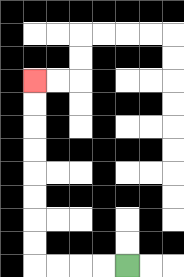{'start': '[5, 11]', 'end': '[1, 3]', 'path_directions': 'L,L,L,L,U,U,U,U,U,U,U,U', 'path_coordinates': '[[5, 11], [4, 11], [3, 11], [2, 11], [1, 11], [1, 10], [1, 9], [1, 8], [1, 7], [1, 6], [1, 5], [1, 4], [1, 3]]'}